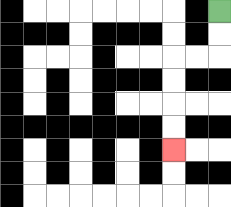{'start': '[9, 0]', 'end': '[7, 6]', 'path_directions': 'D,D,L,L,D,D,D,D', 'path_coordinates': '[[9, 0], [9, 1], [9, 2], [8, 2], [7, 2], [7, 3], [7, 4], [7, 5], [7, 6]]'}